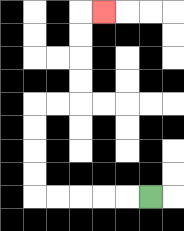{'start': '[6, 8]', 'end': '[4, 0]', 'path_directions': 'L,L,L,L,L,U,U,U,U,R,R,U,U,U,U,R', 'path_coordinates': '[[6, 8], [5, 8], [4, 8], [3, 8], [2, 8], [1, 8], [1, 7], [1, 6], [1, 5], [1, 4], [2, 4], [3, 4], [3, 3], [3, 2], [3, 1], [3, 0], [4, 0]]'}